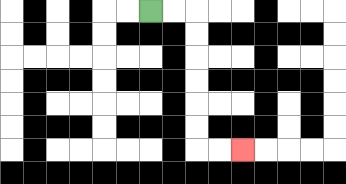{'start': '[6, 0]', 'end': '[10, 6]', 'path_directions': 'R,R,D,D,D,D,D,D,R,R', 'path_coordinates': '[[6, 0], [7, 0], [8, 0], [8, 1], [8, 2], [8, 3], [8, 4], [8, 5], [8, 6], [9, 6], [10, 6]]'}